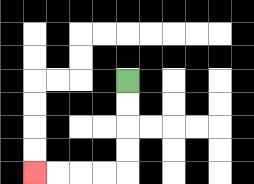{'start': '[5, 3]', 'end': '[1, 7]', 'path_directions': 'D,D,D,D,L,L,L,L', 'path_coordinates': '[[5, 3], [5, 4], [5, 5], [5, 6], [5, 7], [4, 7], [3, 7], [2, 7], [1, 7]]'}